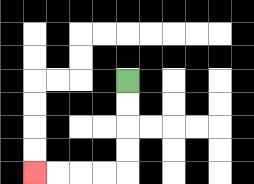{'start': '[5, 3]', 'end': '[1, 7]', 'path_directions': 'D,D,D,D,L,L,L,L', 'path_coordinates': '[[5, 3], [5, 4], [5, 5], [5, 6], [5, 7], [4, 7], [3, 7], [2, 7], [1, 7]]'}